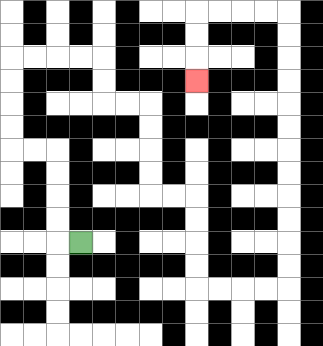{'start': '[3, 10]', 'end': '[8, 3]', 'path_directions': 'L,U,U,U,U,L,L,U,U,U,U,R,R,R,R,D,D,R,R,D,D,D,D,R,R,D,D,D,D,R,R,R,R,U,U,U,U,U,U,U,U,U,U,U,U,L,L,L,L,D,D,D', 'path_coordinates': '[[3, 10], [2, 10], [2, 9], [2, 8], [2, 7], [2, 6], [1, 6], [0, 6], [0, 5], [0, 4], [0, 3], [0, 2], [1, 2], [2, 2], [3, 2], [4, 2], [4, 3], [4, 4], [5, 4], [6, 4], [6, 5], [6, 6], [6, 7], [6, 8], [7, 8], [8, 8], [8, 9], [8, 10], [8, 11], [8, 12], [9, 12], [10, 12], [11, 12], [12, 12], [12, 11], [12, 10], [12, 9], [12, 8], [12, 7], [12, 6], [12, 5], [12, 4], [12, 3], [12, 2], [12, 1], [12, 0], [11, 0], [10, 0], [9, 0], [8, 0], [8, 1], [8, 2], [8, 3]]'}